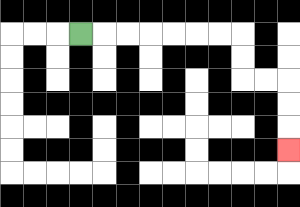{'start': '[3, 1]', 'end': '[12, 6]', 'path_directions': 'R,R,R,R,R,R,R,D,D,R,R,D,D,D', 'path_coordinates': '[[3, 1], [4, 1], [5, 1], [6, 1], [7, 1], [8, 1], [9, 1], [10, 1], [10, 2], [10, 3], [11, 3], [12, 3], [12, 4], [12, 5], [12, 6]]'}